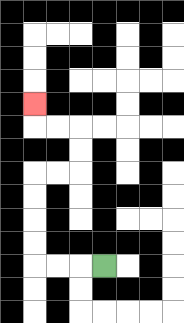{'start': '[4, 11]', 'end': '[1, 4]', 'path_directions': 'L,L,L,U,U,U,U,R,R,U,U,L,L,U', 'path_coordinates': '[[4, 11], [3, 11], [2, 11], [1, 11], [1, 10], [1, 9], [1, 8], [1, 7], [2, 7], [3, 7], [3, 6], [3, 5], [2, 5], [1, 5], [1, 4]]'}